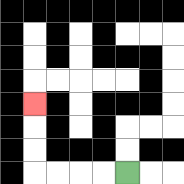{'start': '[5, 7]', 'end': '[1, 4]', 'path_directions': 'L,L,L,L,U,U,U', 'path_coordinates': '[[5, 7], [4, 7], [3, 7], [2, 7], [1, 7], [1, 6], [1, 5], [1, 4]]'}